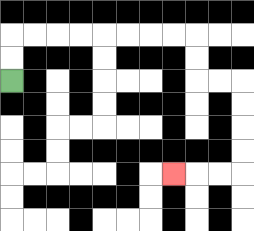{'start': '[0, 3]', 'end': '[7, 7]', 'path_directions': 'U,U,R,R,R,R,R,R,R,R,D,D,R,R,D,D,D,D,L,L,L', 'path_coordinates': '[[0, 3], [0, 2], [0, 1], [1, 1], [2, 1], [3, 1], [4, 1], [5, 1], [6, 1], [7, 1], [8, 1], [8, 2], [8, 3], [9, 3], [10, 3], [10, 4], [10, 5], [10, 6], [10, 7], [9, 7], [8, 7], [7, 7]]'}